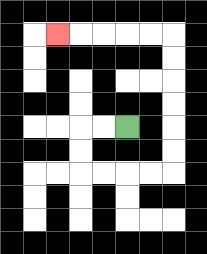{'start': '[5, 5]', 'end': '[2, 1]', 'path_directions': 'L,L,D,D,R,R,R,R,U,U,U,U,U,U,L,L,L,L,L', 'path_coordinates': '[[5, 5], [4, 5], [3, 5], [3, 6], [3, 7], [4, 7], [5, 7], [6, 7], [7, 7], [7, 6], [7, 5], [7, 4], [7, 3], [7, 2], [7, 1], [6, 1], [5, 1], [4, 1], [3, 1], [2, 1]]'}